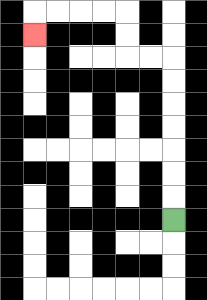{'start': '[7, 9]', 'end': '[1, 1]', 'path_directions': 'U,U,U,U,U,U,U,L,L,U,U,L,L,L,L,D', 'path_coordinates': '[[7, 9], [7, 8], [7, 7], [7, 6], [7, 5], [7, 4], [7, 3], [7, 2], [6, 2], [5, 2], [5, 1], [5, 0], [4, 0], [3, 0], [2, 0], [1, 0], [1, 1]]'}